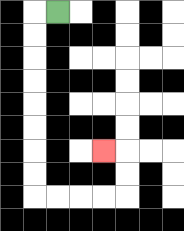{'start': '[2, 0]', 'end': '[4, 6]', 'path_directions': 'L,D,D,D,D,D,D,D,D,R,R,R,R,U,U,L', 'path_coordinates': '[[2, 0], [1, 0], [1, 1], [1, 2], [1, 3], [1, 4], [1, 5], [1, 6], [1, 7], [1, 8], [2, 8], [3, 8], [4, 8], [5, 8], [5, 7], [5, 6], [4, 6]]'}